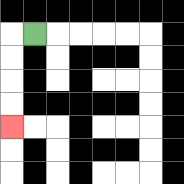{'start': '[1, 1]', 'end': '[0, 5]', 'path_directions': 'L,D,D,D,D', 'path_coordinates': '[[1, 1], [0, 1], [0, 2], [0, 3], [0, 4], [0, 5]]'}